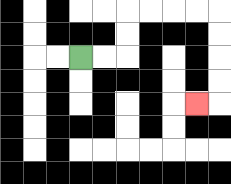{'start': '[3, 2]', 'end': '[8, 4]', 'path_directions': 'R,R,U,U,R,R,R,R,D,D,D,D,L', 'path_coordinates': '[[3, 2], [4, 2], [5, 2], [5, 1], [5, 0], [6, 0], [7, 0], [8, 0], [9, 0], [9, 1], [9, 2], [9, 3], [9, 4], [8, 4]]'}